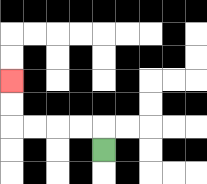{'start': '[4, 6]', 'end': '[0, 3]', 'path_directions': 'U,L,L,L,L,U,U', 'path_coordinates': '[[4, 6], [4, 5], [3, 5], [2, 5], [1, 5], [0, 5], [0, 4], [0, 3]]'}